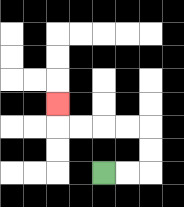{'start': '[4, 7]', 'end': '[2, 4]', 'path_directions': 'R,R,U,U,L,L,L,L,U', 'path_coordinates': '[[4, 7], [5, 7], [6, 7], [6, 6], [6, 5], [5, 5], [4, 5], [3, 5], [2, 5], [2, 4]]'}